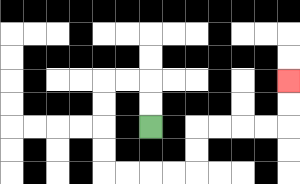{'start': '[6, 5]', 'end': '[12, 3]', 'path_directions': 'U,U,L,L,D,D,D,D,R,R,R,R,U,U,R,R,R,R,U,U', 'path_coordinates': '[[6, 5], [6, 4], [6, 3], [5, 3], [4, 3], [4, 4], [4, 5], [4, 6], [4, 7], [5, 7], [6, 7], [7, 7], [8, 7], [8, 6], [8, 5], [9, 5], [10, 5], [11, 5], [12, 5], [12, 4], [12, 3]]'}